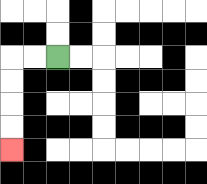{'start': '[2, 2]', 'end': '[0, 6]', 'path_directions': 'L,L,D,D,D,D', 'path_coordinates': '[[2, 2], [1, 2], [0, 2], [0, 3], [0, 4], [0, 5], [0, 6]]'}